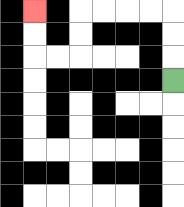{'start': '[7, 3]', 'end': '[1, 0]', 'path_directions': 'U,U,U,L,L,L,L,D,D,L,L,U,U', 'path_coordinates': '[[7, 3], [7, 2], [7, 1], [7, 0], [6, 0], [5, 0], [4, 0], [3, 0], [3, 1], [3, 2], [2, 2], [1, 2], [1, 1], [1, 0]]'}